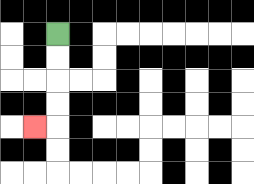{'start': '[2, 1]', 'end': '[1, 5]', 'path_directions': 'D,D,D,D,L', 'path_coordinates': '[[2, 1], [2, 2], [2, 3], [2, 4], [2, 5], [1, 5]]'}